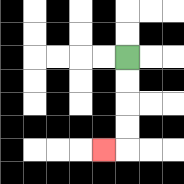{'start': '[5, 2]', 'end': '[4, 6]', 'path_directions': 'D,D,D,D,L', 'path_coordinates': '[[5, 2], [5, 3], [5, 4], [5, 5], [5, 6], [4, 6]]'}